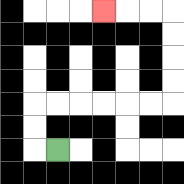{'start': '[2, 6]', 'end': '[4, 0]', 'path_directions': 'L,U,U,R,R,R,R,R,R,U,U,U,U,L,L,L', 'path_coordinates': '[[2, 6], [1, 6], [1, 5], [1, 4], [2, 4], [3, 4], [4, 4], [5, 4], [6, 4], [7, 4], [7, 3], [7, 2], [7, 1], [7, 0], [6, 0], [5, 0], [4, 0]]'}